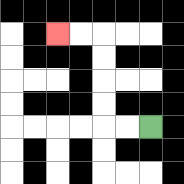{'start': '[6, 5]', 'end': '[2, 1]', 'path_directions': 'L,L,U,U,U,U,L,L', 'path_coordinates': '[[6, 5], [5, 5], [4, 5], [4, 4], [4, 3], [4, 2], [4, 1], [3, 1], [2, 1]]'}